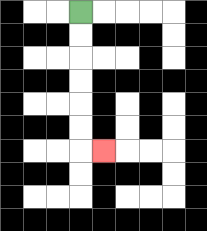{'start': '[3, 0]', 'end': '[4, 6]', 'path_directions': 'D,D,D,D,D,D,R', 'path_coordinates': '[[3, 0], [3, 1], [3, 2], [3, 3], [3, 4], [3, 5], [3, 6], [4, 6]]'}